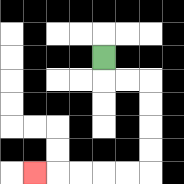{'start': '[4, 2]', 'end': '[1, 7]', 'path_directions': 'D,R,R,D,D,D,D,L,L,L,L,L', 'path_coordinates': '[[4, 2], [4, 3], [5, 3], [6, 3], [6, 4], [6, 5], [6, 6], [6, 7], [5, 7], [4, 7], [3, 7], [2, 7], [1, 7]]'}